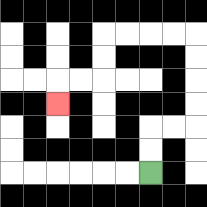{'start': '[6, 7]', 'end': '[2, 4]', 'path_directions': 'U,U,R,R,U,U,U,U,L,L,L,L,D,D,L,L,D', 'path_coordinates': '[[6, 7], [6, 6], [6, 5], [7, 5], [8, 5], [8, 4], [8, 3], [8, 2], [8, 1], [7, 1], [6, 1], [5, 1], [4, 1], [4, 2], [4, 3], [3, 3], [2, 3], [2, 4]]'}